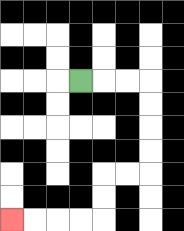{'start': '[3, 3]', 'end': '[0, 9]', 'path_directions': 'R,R,R,D,D,D,D,L,L,D,D,L,L,L,L', 'path_coordinates': '[[3, 3], [4, 3], [5, 3], [6, 3], [6, 4], [6, 5], [6, 6], [6, 7], [5, 7], [4, 7], [4, 8], [4, 9], [3, 9], [2, 9], [1, 9], [0, 9]]'}